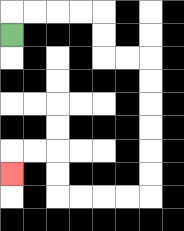{'start': '[0, 1]', 'end': '[0, 7]', 'path_directions': 'U,R,R,R,R,D,D,R,R,D,D,D,D,D,D,L,L,L,L,U,U,L,L,D', 'path_coordinates': '[[0, 1], [0, 0], [1, 0], [2, 0], [3, 0], [4, 0], [4, 1], [4, 2], [5, 2], [6, 2], [6, 3], [6, 4], [6, 5], [6, 6], [6, 7], [6, 8], [5, 8], [4, 8], [3, 8], [2, 8], [2, 7], [2, 6], [1, 6], [0, 6], [0, 7]]'}